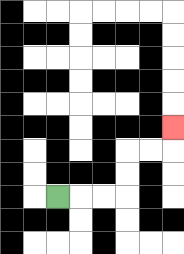{'start': '[2, 8]', 'end': '[7, 5]', 'path_directions': 'R,R,R,U,U,R,R,U', 'path_coordinates': '[[2, 8], [3, 8], [4, 8], [5, 8], [5, 7], [5, 6], [6, 6], [7, 6], [7, 5]]'}